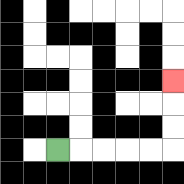{'start': '[2, 6]', 'end': '[7, 3]', 'path_directions': 'R,R,R,R,R,U,U,U', 'path_coordinates': '[[2, 6], [3, 6], [4, 6], [5, 6], [6, 6], [7, 6], [7, 5], [7, 4], [7, 3]]'}